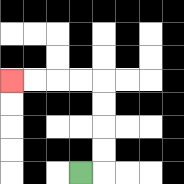{'start': '[3, 7]', 'end': '[0, 3]', 'path_directions': 'R,U,U,U,U,L,L,L,L', 'path_coordinates': '[[3, 7], [4, 7], [4, 6], [4, 5], [4, 4], [4, 3], [3, 3], [2, 3], [1, 3], [0, 3]]'}